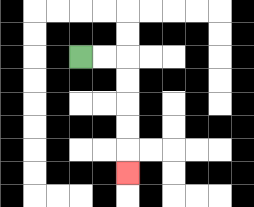{'start': '[3, 2]', 'end': '[5, 7]', 'path_directions': 'R,R,D,D,D,D,D', 'path_coordinates': '[[3, 2], [4, 2], [5, 2], [5, 3], [5, 4], [5, 5], [5, 6], [5, 7]]'}